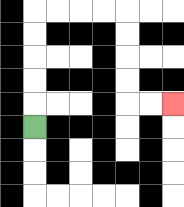{'start': '[1, 5]', 'end': '[7, 4]', 'path_directions': 'U,U,U,U,U,R,R,R,R,D,D,D,D,R,R', 'path_coordinates': '[[1, 5], [1, 4], [1, 3], [1, 2], [1, 1], [1, 0], [2, 0], [3, 0], [4, 0], [5, 0], [5, 1], [5, 2], [5, 3], [5, 4], [6, 4], [7, 4]]'}